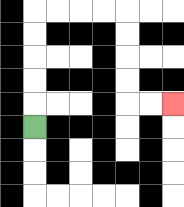{'start': '[1, 5]', 'end': '[7, 4]', 'path_directions': 'U,U,U,U,U,R,R,R,R,D,D,D,D,R,R', 'path_coordinates': '[[1, 5], [1, 4], [1, 3], [1, 2], [1, 1], [1, 0], [2, 0], [3, 0], [4, 0], [5, 0], [5, 1], [5, 2], [5, 3], [5, 4], [6, 4], [7, 4]]'}